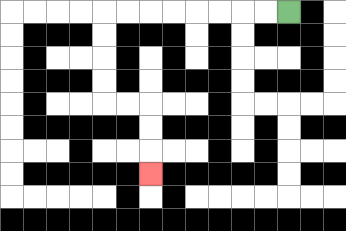{'start': '[12, 0]', 'end': '[6, 7]', 'path_directions': 'L,L,L,L,L,L,L,L,D,D,D,D,R,R,D,D,D', 'path_coordinates': '[[12, 0], [11, 0], [10, 0], [9, 0], [8, 0], [7, 0], [6, 0], [5, 0], [4, 0], [4, 1], [4, 2], [4, 3], [4, 4], [5, 4], [6, 4], [6, 5], [6, 6], [6, 7]]'}